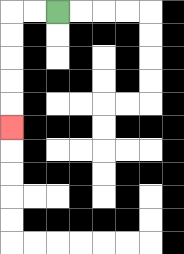{'start': '[2, 0]', 'end': '[0, 5]', 'path_directions': 'L,L,D,D,D,D,D', 'path_coordinates': '[[2, 0], [1, 0], [0, 0], [0, 1], [0, 2], [0, 3], [0, 4], [0, 5]]'}